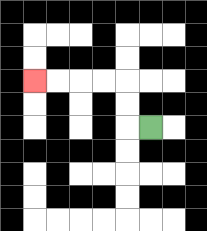{'start': '[6, 5]', 'end': '[1, 3]', 'path_directions': 'L,U,U,L,L,L,L', 'path_coordinates': '[[6, 5], [5, 5], [5, 4], [5, 3], [4, 3], [3, 3], [2, 3], [1, 3]]'}